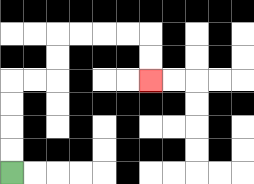{'start': '[0, 7]', 'end': '[6, 3]', 'path_directions': 'U,U,U,U,R,R,U,U,R,R,R,R,D,D', 'path_coordinates': '[[0, 7], [0, 6], [0, 5], [0, 4], [0, 3], [1, 3], [2, 3], [2, 2], [2, 1], [3, 1], [4, 1], [5, 1], [6, 1], [6, 2], [6, 3]]'}